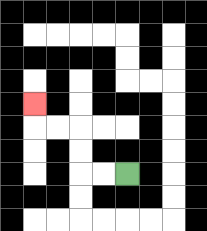{'start': '[5, 7]', 'end': '[1, 4]', 'path_directions': 'L,L,U,U,L,L,U', 'path_coordinates': '[[5, 7], [4, 7], [3, 7], [3, 6], [3, 5], [2, 5], [1, 5], [1, 4]]'}